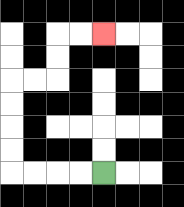{'start': '[4, 7]', 'end': '[4, 1]', 'path_directions': 'L,L,L,L,U,U,U,U,R,R,U,U,R,R', 'path_coordinates': '[[4, 7], [3, 7], [2, 7], [1, 7], [0, 7], [0, 6], [0, 5], [0, 4], [0, 3], [1, 3], [2, 3], [2, 2], [2, 1], [3, 1], [4, 1]]'}